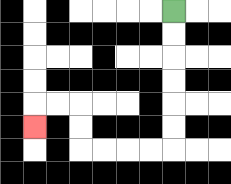{'start': '[7, 0]', 'end': '[1, 5]', 'path_directions': 'D,D,D,D,D,D,L,L,L,L,U,U,L,L,D', 'path_coordinates': '[[7, 0], [7, 1], [7, 2], [7, 3], [7, 4], [7, 5], [7, 6], [6, 6], [5, 6], [4, 6], [3, 6], [3, 5], [3, 4], [2, 4], [1, 4], [1, 5]]'}